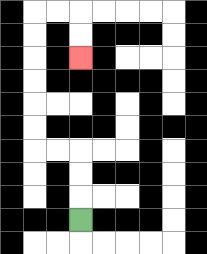{'start': '[3, 9]', 'end': '[3, 2]', 'path_directions': 'U,U,U,L,L,U,U,U,U,U,U,R,R,D,D', 'path_coordinates': '[[3, 9], [3, 8], [3, 7], [3, 6], [2, 6], [1, 6], [1, 5], [1, 4], [1, 3], [1, 2], [1, 1], [1, 0], [2, 0], [3, 0], [3, 1], [3, 2]]'}